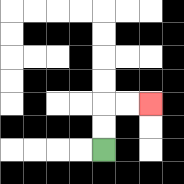{'start': '[4, 6]', 'end': '[6, 4]', 'path_directions': 'U,U,R,R', 'path_coordinates': '[[4, 6], [4, 5], [4, 4], [5, 4], [6, 4]]'}